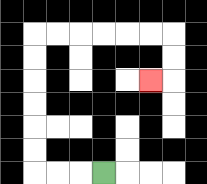{'start': '[4, 7]', 'end': '[6, 3]', 'path_directions': 'L,L,L,U,U,U,U,U,U,R,R,R,R,R,R,D,D,L', 'path_coordinates': '[[4, 7], [3, 7], [2, 7], [1, 7], [1, 6], [1, 5], [1, 4], [1, 3], [1, 2], [1, 1], [2, 1], [3, 1], [4, 1], [5, 1], [6, 1], [7, 1], [7, 2], [7, 3], [6, 3]]'}